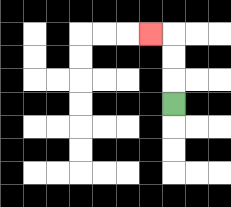{'start': '[7, 4]', 'end': '[6, 1]', 'path_directions': 'U,U,U,L', 'path_coordinates': '[[7, 4], [7, 3], [7, 2], [7, 1], [6, 1]]'}